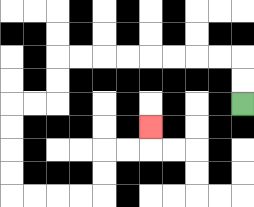{'start': '[10, 4]', 'end': '[6, 5]', 'path_directions': 'U,U,L,L,L,L,L,L,L,L,D,D,L,L,D,D,D,D,R,R,R,R,U,U,R,R,U', 'path_coordinates': '[[10, 4], [10, 3], [10, 2], [9, 2], [8, 2], [7, 2], [6, 2], [5, 2], [4, 2], [3, 2], [2, 2], [2, 3], [2, 4], [1, 4], [0, 4], [0, 5], [0, 6], [0, 7], [0, 8], [1, 8], [2, 8], [3, 8], [4, 8], [4, 7], [4, 6], [5, 6], [6, 6], [6, 5]]'}